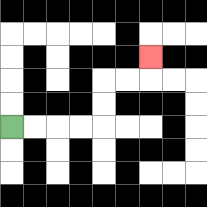{'start': '[0, 5]', 'end': '[6, 2]', 'path_directions': 'R,R,R,R,U,U,R,R,U', 'path_coordinates': '[[0, 5], [1, 5], [2, 5], [3, 5], [4, 5], [4, 4], [4, 3], [5, 3], [6, 3], [6, 2]]'}